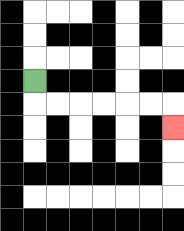{'start': '[1, 3]', 'end': '[7, 5]', 'path_directions': 'D,R,R,R,R,R,R,D', 'path_coordinates': '[[1, 3], [1, 4], [2, 4], [3, 4], [4, 4], [5, 4], [6, 4], [7, 4], [7, 5]]'}